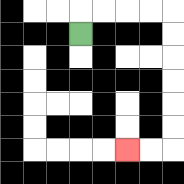{'start': '[3, 1]', 'end': '[5, 6]', 'path_directions': 'U,R,R,R,R,D,D,D,D,D,D,L,L', 'path_coordinates': '[[3, 1], [3, 0], [4, 0], [5, 0], [6, 0], [7, 0], [7, 1], [7, 2], [7, 3], [7, 4], [7, 5], [7, 6], [6, 6], [5, 6]]'}